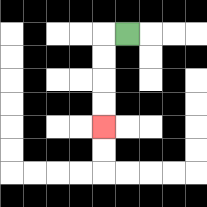{'start': '[5, 1]', 'end': '[4, 5]', 'path_directions': 'L,D,D,D,D', 'path_coordinates': '[[5, 1], [4, 1], [4, 2], [4, 3], [4, 4], [4, 5]]'}